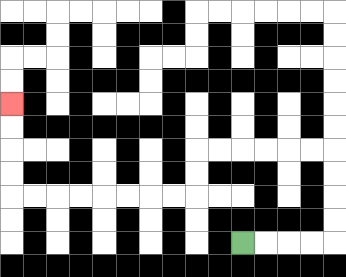{'start': '[10, 10]', 'end': '[0, 4]', 'path_directions': 'R,R,R,R,U,U,U,U,L,L,L,L,L,L,D,D,L,L,L,L,L,L,L,L,U,U,U,U', 'path_coordinates': '[[10, 10], [11, 10], [12, 10], [13, 10], [14, 10], [14, 9], [14, 8], [14, 7], [14, 6], [13, 6], [12, 6], [11, 6], [10, 6], [9, 6], [8, 6], [8, 7], [8, 8], [7, 8], [6, 8], [5, 8], [4, 8], [3, 8], [2, 8], [1, 8], [0, 8], [0, 7], [0, 6], [0, 5], [0, 4]]'}